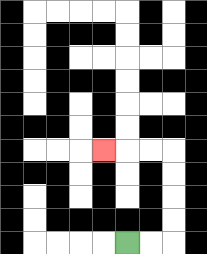{'start': '[5, 10]', 'end': '[4, 6]', 'path_directions': 'R,R,U,U,U,U,L,L,L', 'path_coordinates': '[[5, 10], [6, 10], [7, 10], [7, 9], [7, 8], [7, 7], [7, 6], [6, 6], [5, 6], [4, 6]]'}